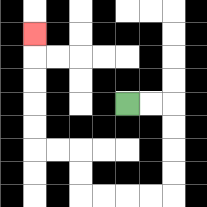{'start': '[5, 4]', 'end': '[1, 1]', 'path_directions': 'R,R,D,D,D,D,L,L,L,L,U,U,L,L,U,U,U,U,U', 'path_coordinates': '[[5, 4], [6, 4], [7, 4], [7, 5], [7, 6], [7, 7], [7, 8], [6, 8], [5, 8], [4, 8], [3, 8], [3, 7], [3, 6], [2, 6], [1, 6], [1, 5], [1, 4], [1, 3], [1, 2], [1, 1]]'}